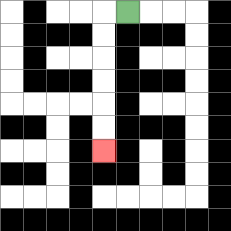{'start': '[5, 0]', 'end': '[4, 6]', 'path_directions': 'L,D,D,D,D,D,D', 'path_coordinates': '[[5, 0], [4, 0], [4, 1], [4, 2], [4, 3], [4, 4], [4, 5], [4, 6]]'}